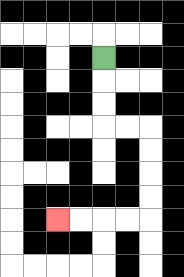{'start': '[4, 2]', 'end': '[2, 9]', 'path_directions': 'D,D,D,R,R,D,D,D,D,L,L,L,L', 'path_coordinates': '[[4, 2], [4, 3], [4, 4], [4, 5], [5, 5], [6, 5], [6, 6], [6, 7], [6, 8], [6, 9], [5, 9], [4, 9], [3, 9], [2, 9]]'}